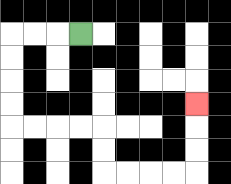{'start': '[3, 1]', 'end': '[8, 4]', 'path_directions': 'L,L,L,D,D,D,D,R,R,R,R,D,D,R,R,R,R,U,U,U', 'path_coordinates': '[[3, 1], [2, 1], [1, 1], [0, 1], [0, 2], [0, 3], [0, 4], [0, 5], [1, 5], [2, 5], [3, 5], [4, 5], [4, 6], [4, 7], [5, 7], [6, 7], [7, 7], [8, 7], [8, 6], [8, 5], [8, 4]]'}